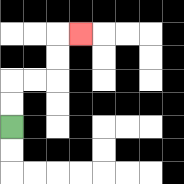{'start': '[0, 5]', 'end': '[3, 1]', 'path_directions': 'U,U,R,R,U,U,R', 'path_coordinates': '[[0, 5], [0, 4], [0, 3], [1, 3], [2, 3], [2, 2], [2, 1], [3, 1]]'}